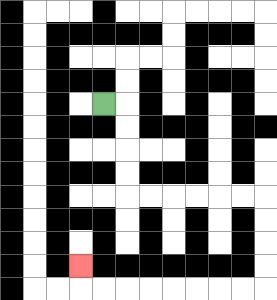{'start': '[4, 4]', 'end': '[3, 11]', 'path_directions': 'R,D,D,D,D,R,R,R,R,R,R,D,D,D,D,L,L,L,L,L,L,L,L,U', 'path_coordinates': '[[4, 4], [5, 4], [5, 5], [5, 6], [5, 7], [5, 8], [6, 8], [7, 8], [8, 8], [9, 8], [10, 8], [11, 8], [11, 9], [11, 10], [11, 11], [11, 12], [10, 12], [9, 12], [8, 12], [7, 12], [6, 12], [5, 12], [4, 12], [3, 12], [3, 11]]'}